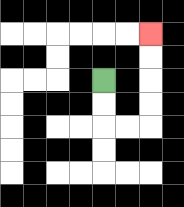{'start': '[4, 3]', 'end': '[6, 1]', 'path_directions': 'D,D,R,R,U,U,U,U', 'path_coordinates': '[[4, 3], [4, 4], [4, 5], [5, 5], [6, 5], [6, 4], [6, 3], [6, 2], [6, 1]]'}